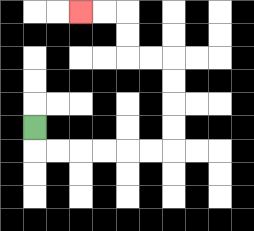{'start': '[1, 5]', 'end': '[3, 0]', 'path_directions': 'D,R,R,R,R,R,R,U,U,U,U,L,L,U,U,L,L', 'path_coordinates': '[[1, 5], [1, 6], [2, 6], [3, 6], [4, 6], [5, 6], [6, 6], [7, 6], [7, 5], [7, 4], [7, 3], [7, 2], [6, 2], [5, 2], [5, 1], [5, 0], [4, 0], [3, 0]]'}